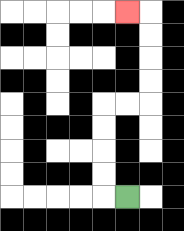{'start': '[5, 8]', 'end': '[5, 0]', 'path_directions': 'L,U,U,U,U,R,R,U,U,U,U,L', 'path_coordinates': '[[5, 8], [4, 8], [4, 7], [4, 6], [4, 5], [4, 4], [5, 4], [6, 4], [6, 3], [6, 2], [6, 1], [6, 0], [5, 0]]'}